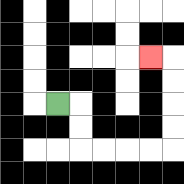{'start': '[2, 4]', 'end': '[6, 2]', 'path_directions': 'R,D,D,R,R,R,R,U,U,U,U,L', 'path_coordinates': '[[2, 4], [3, 4], [3, 5], [3, 6], [4, 6], [5, 6], [6, 6], [7, 6], [7, 5], [7, 4], [7, 3], [7, 2], [6, 2]]'}